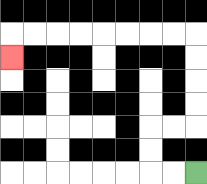{'start': '[8, 7]', 'end': '[0, 2]', 'path_directions': 'L,L,U,U,R,R,U,U,U,U,L,L,L,L,L,L,L,L,D', 'path_coordinates': '[[8, 7], [7, 7], [6, 7], [6, 6], [6, 5], [7, 5], [8, 5], [8, 4], [8, 3], [8, 2], [8, 1], [7, 1], [6, 1], [5, 1], [4, 1], [3, 1], [2, 1], [1, 1], [0, 1], [0, 2]]'}